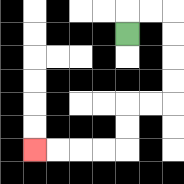{'start': '[5, 1]', 'end': '[1, 6]', 'path_directions': 'U,R,R,D,D,D,D,L,L,D,D,L,L,L,L', 'path_coordinates': '[[5, 1], [5, 0], [6, 0], [7, 0], [7, 1], [7, 2], [7, 3], [7, 4], [6, 4], [5, 4], [5, 5], [5, 6], [4, 6], [3, 6], [2, 6], [1, 6]]'}